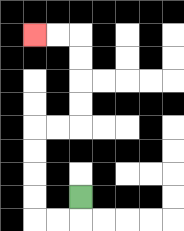{'start': '[3, 8]', 'end': '[1, 1]', 'path_directions': 'D,L,L,U,U,U,U,R,R,U,U,U,U,L,L', 'path_coordinates': '[[3, 8], [3, 9], [2, 9], [1, 9], [1, 8], [1, 7], [1, 6], [1, 5], [2, 5], [3, 5], [3, 4], [3, 3], [3, 2], [3, 1], [2, 1], [1, 1]]'}